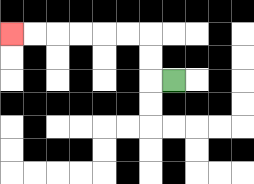{'start': '[7, 3]', 'end': '[0, 1]', 'path_directions': 'L,U,U,L,L,L,L,L,L', 'path_coordinates': '[[7, 3], [6, 3], [6, 2], [6, 1], [5, 1], [4, 1], [3, 1], [2, 1], [1, 1], [0, 1]]'}